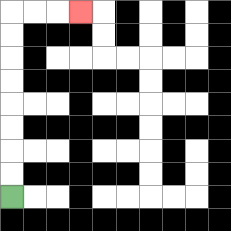{'start': '[0, 8]', 'end': '[3, 0]', 'path_directions': 'U,U,U,U,U,U,U,U,R,R,R', 'path_coordinates': '[[0, 8], [0, 7], [0, 6], [0, 5], [0, 4], [0, 3], [0, 2], [0, 1], [0, 0], [1, 0], [2, 0], [3, 0]]'}